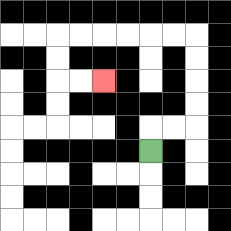{'start': '[6, 6]', 'end': '[4, 3]', 'path_directions': 'U,R,R,U,U,U,U,L,L,L,L,L,L,D,D,R,R', 'path_coordinates': '[[6, 6], [6, 5], [7, 5], [8, 5], [8, 4], [8, 3], [8, 2], [8, 1], [7, 1], [6, 1], [5, 1], [4, 1], [3, 1], [2, 1], [2, 2], [2, 3], [3, 3], [4, 3]]'}